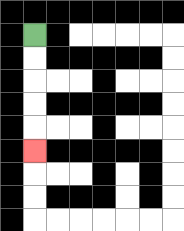{'start': '[1, 1]', 'end': '[1, 6]', 'path_directions': 'D,D,D,D,D', 'path_coordinates': '[[1, 1], [1, 2], [1, 3], [1, 4], [1, 5], [1, 6]]'}